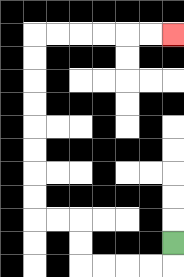{'start': '[7, 10]', 'end': '[7, 1]', 'path_directions': 'D,L,L,L,L,U,U,L,L,U,U,U,U,U,U,U,U,R,R,R,R,R,R', 'path_coordinates': '[[7, 10], [7, 11], [6, 11], [5, 11], [4, 11], [3, 11], [3, 10], [3, 9], [2, 9], [1, 9], [1, 8], [1, 7], [1, 6], [1, 5], [1, 4], [1, 3], [1, 2], [1, 1], [2, 1], [3, 1], [4, 1], [5, 1], [6, 1], [7, 1]]'}